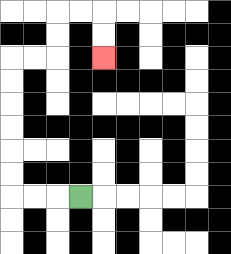{'start': '[3, 8]', 'end': '[4, 2]', 'path_directions': 'L,L,L,U,U,U,U,U,U,R,R,U,U,R,R,D,D', 'path_coordinates': '[[3, 8], [2, 8], [1, 8], [0, 8], [0, 7], [0, 6], [0, 5], [0, 4], [0, 3], [0, 2], [1, 2], [2, 2], [2, 1], [2, 0], [3, 0], [4, 0], [4, 1], [4, 2]]'}